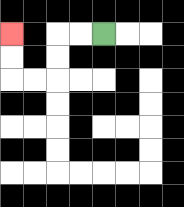{'start': '[4, 1]', 'end': '[0, 1]', 'path_directions': 'L,L,D,D,L,L,U,U', 'path_coordinates': '[[4, 1], [3, 1], [2, 1], [2, 2], [2, 3], [1, 3], [0, 3], [0, 2], [0, 1]]'}